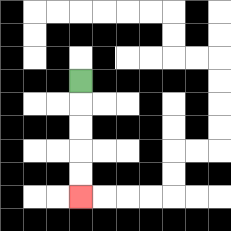{'start': '[3, 3]', 'end': '[3, 8]', 'path_directions': 'D,D,D,D,D', 'path_coordinates': '[[3, 3], [3, 4], [3, 5], [3, 6], [3, 7], [3, 8]]'}